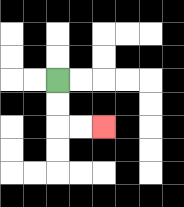{'start': '[2, 3]', 'end': '[4, 5]', 'path_directions': 'D,D,R,R', 'path_coordinates': '[[2, 3], [2, 4], [2, 5], [3, 5], [4, 5]]'}